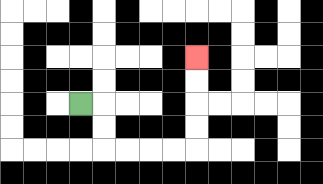{'start': '[3, 4]', 'end': '[8, 2]', 'path_directions': 'R,D,D,R,R,R,R,U,U,U,U', 'path_coordinates': '[[3, 4], [4, 4], [4, 5], [4, 6], [5, 6], [6, 6], [7, 6], [8, 6], [8, 5], [8, 4], [8, 3], [8, 2]]'}